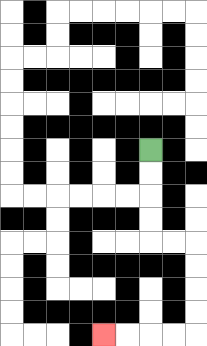{'start': '[6, 6]', 'end': '[4, 14]', 'path_directions': 'D,D,D,D,R,R,D,D,D,D,L,L,L,L', 'path_coordinates': '[[6, 6], [6, 7], [6, 8], [6, 9], [6, 10], [7, 10], [8, 10], [8, 11], [8, 12], [8, 13], [8, 14], [7, 14], [6, 14], [5, 14], [4, 14]]'}